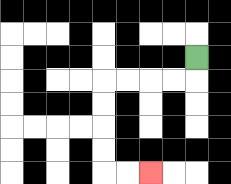{'start': '[8, 2]', 'end': '[6, 7]', 'path_directions': 'D,L,L,L,L,D,D,D,D,R,R', 'path_coordinates': '[[8, 2], [8, 3], [7, 3], [6, 3], [5, 3], [4, 3], [4, 4], [4, 5], [4, 6], [4, 7], [5, 7], [6, 7]]'}